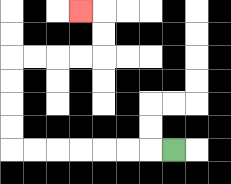{'start': '[7, 6]', 'end': '[3, 0]', 'path_directions': 'L,L,L,L,L,L,L,U,U,U,U,R,R,R,R,U,U,L', 'path_coordinates': '[[7, 6], [6, 6], [5, 6], [4, 6], [3, 6], [2, 6], [1, 6], [0, 6], [0, 5], [0, 4], [0, 3], [0, 2], [1, 2], [2, 2], [3, 2], [4, 2], [4, 1], [4, 0], [3, 0]]'}